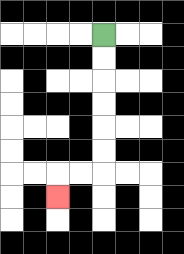{'start': '[4, 1]', 'end': '[2, 8]', 'path_directions': 'D,D,D,D,D,D,L,L,D', 'path_coordinates': '[[4, 1], [4, 2], [4, 3], [4, 4], [4, 5], [4, 6], [4, 7], [3, 7], [2, 7], [2, 8]]'}